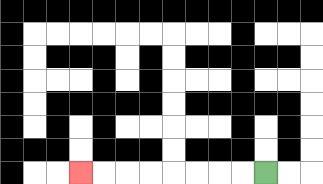{'start': '[11, 7]', 'end': '[3, 7]', 'path_directions': 'L,L,L,L,L,L,L,L', 'path_coordinates': '[[11, 7], [10, 7], [9, 7], [8, 7], [7, 7], [6, 7], [5, 7], [4, 7], [3, 7]]'}